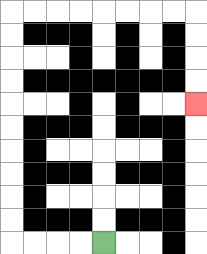{'start': '[4, 10]', 'end': '[8, 4]', 'path_directions': 'L,L,L,L,U,U,U,U,U,U,U,U,U,U,R,R,R,R,R,R,R,R,D,D,D,D', 'path_coordinates': '[[4, 10], [3, 10], [2, 10], [1, 10], [0, 10], [0, 9], [0, 8], [0, 7], [0, 6], [0, 5], [0, 4], [0, 3], [0, 2], [0, 1], [0, 0], [1, 0], [2, 0], [3, 0], [4, 0], [5, 0], [6, 0], [7, 0], [8, 0], [8, 1], [8, 2], [8, 3], [8, 4]]'}